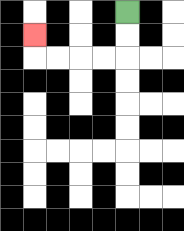{'start': '[5, 0]', 'end': '[1, 1]', 'path_directions': 'D,D,L,L,L,L,U', 'path_coordinates': '[[5, 0], [5, 1], [5, 2], [4, 2], [3, 2], [2, 2], [1, 2], [1, 1]]'}